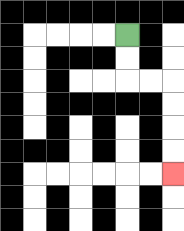{'start': '[5, 1]', 'end': '[7, 7]', 'path_directions': 'D,D,R,R,D,D,D,D', 'path_coordinates': '[[5, 1], [5, 2], [5, 3], [6, 3], [7, 3], [7, 4], [7, 5], [7, 6], [7, 7]]'}